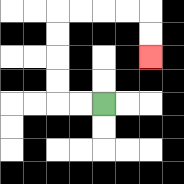{'start': '[4, 4]', 'end': '[6, 2]', 'path_directions': 'L,L,U,U,U,U,R,R,R,R,D,D', 'path_coordinates': '[[4, 4], [3, 4], [2, 4], [2, 3], [2, 2], [2, 1], [2, 0], [3, 0], [4, 0], [5, 0], [6, 0], [6, 1], [6, 2]]'}